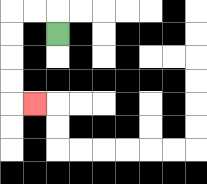{'start': '[2, 1]', 'end': '[1, 4]', 'path_directions': 'U,L,L,D,D,D,D,R', 'path_coordinates': '[[2, 1], [2, 0], [1, 0], [0, 0], [0, 1], [0, 2], [0, 3], [0, 4], [1, 4]]'}